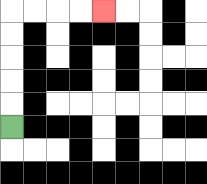{'start': '[0, 5]', 'end': '[4, 0]', 'path_directions': 'U,U,U,U,U,R,R,R,R', 'path_coordinates': '[[0, 5], [0, 4], [0, 3], [0, 2], [0, 1], [0, 0], [1, 0], [2, 0], [3, 0], [4, 0]]'}